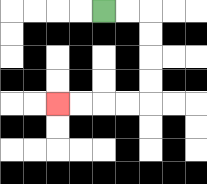{'start': '[4, 0]', 'end': '[2, 4]', 'path_directions': 'R,R,D,D,D,D,L,L,L,L', 'path_coordinates': '[[4, 0], [5, 0], [6, 0], [6, 1], [6, 2], [6, 3], [6, 4], [5, 4], [4, 4], [3, 4], [2, 4]]'}